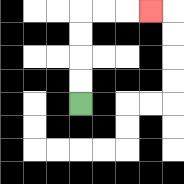{'start': '[3, 4]', 'end': '[6, 0]', 'path_directions': 'U,U,U,U,R,R,R', 'path_coordinates': '[[3, 4], [3, 3], [3, 2], [3, 1], [3, 0], [4, 0], [5, 0], [6, 0]]'}